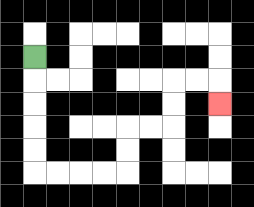{'start': '[1, 2]', 'end': '[9, 4]', 'path_directions': 'D,D,D,D,D,R,R,R,R,U,U,R,R,U,U,R,R,D', 'path_coordinates': '[[1, 2], [1, 3], [1, 4], [1, 5], [1, 6], [1, 7], [2, 7], [3, 7], [4, 7], [5, 7], [5, 6], [5, 5], [6, 5], [7, 5], [7, 4], [7, 3], [8, 3], [9, 3], [9, 4]]'}